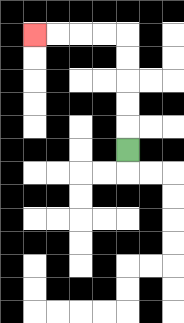{'start': '[5, 6]', 'end': '[1, 1]', 'path_directions': 'U,U,U,U,U,L,L,L,L', 'path_coordinates': '[[5, 6], [5, 5], [5, 4], [5, 3], [5, 2], [5, 1], [4, 1], [3, 1], [2, 1], [1, 1]]'}